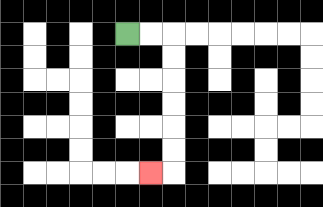{'start': '[5, 1]', 'end': '[6, 7]', 'path_directions': 'R,R,D,D,D,D,D,D,L', 'path_coordinates': '[[5, 1], [6, 1], [7, 1], [7, 2], [7, 3], [7, 4], [7, 5], [7, 6], [7, 7], [6, 7]]'}